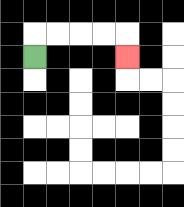{'start': '[1, 2]', 'end': '[5, 2]', 'path_directions': 'U,R,R,R,R,D', 'path_coordinates': '[[1, 2], [1, 1], [2, 1], [3, 1], [4, 1], [5, 1], [5, 2]]'}